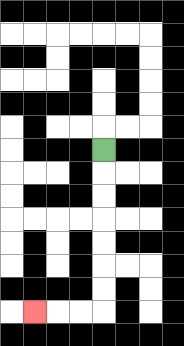{'start': '[4, 6]', 'end': '[1, 13]', 'path_directions': 'D,D,D,D,D,D,D,L,L,L', 'path_coordinates': '[[4, 6], [4, 7], [4, 8], [4, 9], [4, 10], [4, 11], [4, 12], [4, 13], [3, 13], [2, 13], [1, 13]]'}